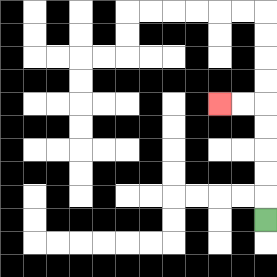{'start': '[11, 9]', 'end': '[9, 4]', 'path_directions': 'U,U,U,U,U,L,L', 'path_coordinates': '[[11, 9], [11, 8], [11, 7], [11, 6], [11, 5], [11, 4], [10, 4], [9, 4]]'}